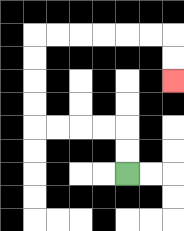{'start': '[5, 7]', 'end': '[7, 3]', 'path_directions': 'U,U,L,L,L,L,U,U,U,U,R,R,R,R,R,R,D,D', 'path_coordinates': '[[5, 7], [5, 6], [5, 5], [4, 5], [3, 5], [2, 5], [1, 5], [1, 4], [1, 3], [1, 2], [1, 1], [2, 1], [3, 1], [4, 1], [5, 1], [6, 1], [7, 1], [7, 2], [7, 3]]'}